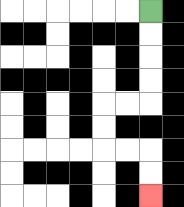{'start': '[6, 0]', 'end': '[6, 8]', 'path_directions': 'D,D,D,D,L,L,D,D,R,R,D,D', 'path_coordinates': '[[6, 0], [6, 1], [6, 2], [6, 3], [6, 4], [5, 4], [4, 4], [4, 5], [4, 6], [5, 6], [6, 6], [6, 7], [6, 8]]'}